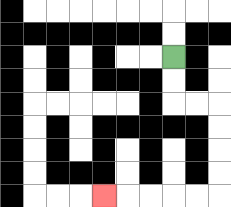{'start': '[7, 2]', 'end': '[4, 8]', 'path_directions': 'D,D,R,R,D,D,D,D,L,L,L,L,L', 'path_coordinates': '[[7, 2], [7, 3], [7, 4], [8, 4], [9, 4], [9, 5], [9, 6], [9, 7], [9, 8], [8, 8], [7, 8], [6, 8], [5, 8], [4, 8]]'}